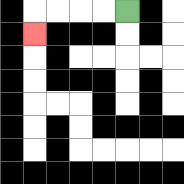{'start': '[5, 0]', 'end': '[1, 1]', 'path_directions': 'L,L,L,L,D', 'path_coordinates': '[[5, 0], [4, 0], [3, 0], [2, 0], [1, 0], [1, 1]]'}